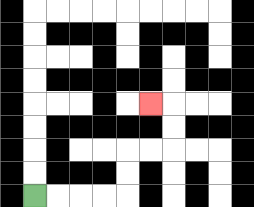{'start': '[1, 8]', 'end': '[6, 4]', 'path_directions': 'R,R,R,R,U,U,R,R,U,U,L', 'path_coordinates': '[[1, 8], [2, 8], [3, 8], [4, 8], [5, 8], [5, 7], [5, 6], [6, 6], [7, 6], [7, 5], [7, 4], [6, 4]]'}